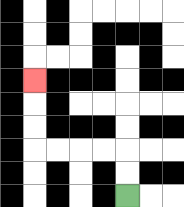{'start': '[5, 8]', 'end': '[1, 3]', 'path_directions': 'U,U,L,L,L,L,U,U,U', 'path_coordinates': '[[5, 8], [5, 7], [5, 6], [4, 6], [3, 6], [2, 6], [1, 6], [1, 5], [1, 4], [1, 3]]'}